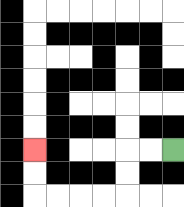{'start': '[7, 6]', 'end': '[1, 6]', 'path_directions': 'L,L,D,D,L,L,L,L,U,U', 'path_coordinates': '[[7, 6], [6, 6], [5, 6], [5, 7], [5, 8], [4, 8], [3, 8], [2, 8], [1, 8], [1, 7], [1, 6]]'}